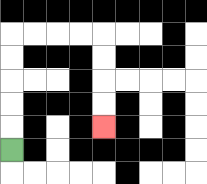{'start': '[0, 6]', 'end': '[4, 5]', 'path_directions': 'U,U,U,U,U,R,R,R,R,D,D,D,D', 'path_coordinates': '[[0, 6], [0, 5], [0, 4], [0, 3], [0, 2], [0, 1], [1, 1], [2, 1], [3, 1], [4, 1], [4, 2], [4, 3], [4, 4], [4, 5]]'}